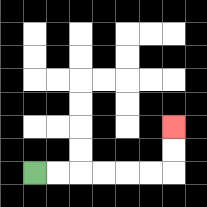{'start': '[1, 7]', 'end': '[7, 5]', 'path_directions': 'R,R,R,R,R,R,U,U', 'path_coordinates': '[[1, 7], [2, 7], [3, 7], [4, 7], [5, 7], [6, 7], [7, 7], [7, 6], [7, 5]]'}